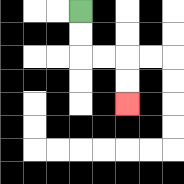{'start': '[3, 0]', 'end': '[5, 4]', 'path_directions': 'D,D,R,R,D,D', 'path_coordinates': '[[3, 0], [3, 1], [3, 2], [4, 2], [5, 2], [5, 3], [5, 4]]'}